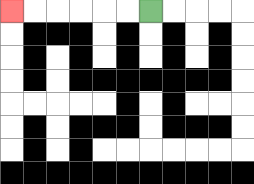{'start': '[6, 0]', 'end': '[0, 0]', 'path_directions': 'L,L,L,L,L,L', 'path_coordinates': '[[6, 0], [5, 0], [4, 0], [3, 0], [2, 0], [1, 0], [0, 0]]'}